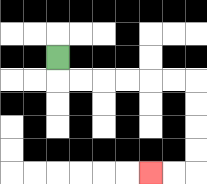{'start': '[2, 2]', 'end': '[6, 7]', 'path_directions': 'D,R,R,R,R,R,R,D,D,D,D,L,L', 'path_coordinates': '[[2, 2], [2, 3], [3, 3], [4, 3], [5, 3], [6, 3], [7, 3], [8, 3], [8, 4], [8, 5], [8, 6], [8, 7], [7, 7], [6, 7]]'}